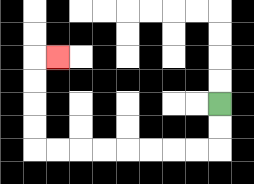{'start': '[9, 4]', 'end': '[2, 2]', 'path_directions': 'D,D,L,L,L,L,L,L,L,L,U,U,U,U,R', 'path_coordinates': '[[9, 4], [9, 5], [9, 6], [8, 6], [7, 6], [6, 6], [5, 6], [4, 6], [3, 6], [2, 6], [1, 6], [1, 5], [1, 4], [1, 3], [1, 2], [2, 2]]'}